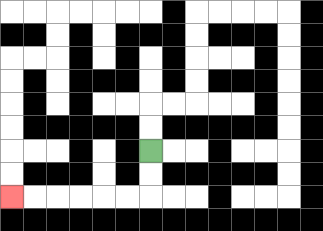{'start': '[6, 6]', 'end': '[0, 8]', 'path_directions': 'D,D,L,L,L,L,L,L', 'path_coordinates': '[[6, 6], [6, 7], [6, 8], [5, 8], [4, 8], [3, 8], [2, 8], [1, 8], [0, 8]]'}